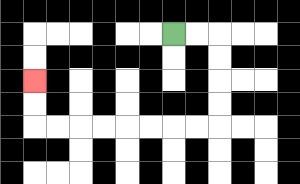{'start': '[7, 1]', 'end': '[1, 3]', 'path_directions': 'R,R,D,D,D,D,L,L,L,L,L,L,L,L,U,U', 'path_coordinates': '[[7, 1], [8, 1], [9, 1], [9, 2], [9, 3], [9, 4], [9, 5], [8, 5], [7, 5], [6, 5], [5, 5], [4, 5], [3, 5], [2, 5], [1, 5], [1, 4], [1, 3]]'}